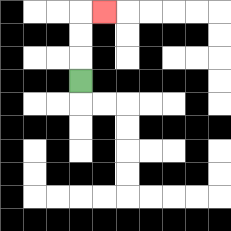{'start': '[3, 3]', 'end': '[4, 0]', 'path_directions': 'U,U,U,R', 'path_coordinates': '[[3, 3], [3, 2], [3, 1], [3, 0], [4, 0]]'}